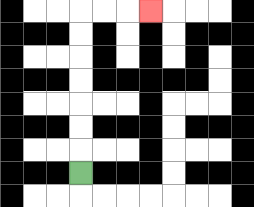{'start': '[3, 7]', 'end': '[6, 0]', 'path_directions': 'U,U,U,U,U,U,U,R,R,R', 'path_coordinates': '[[3, 7], [3, 6], [3, 5], [3, 4], [3, 3], [3, 2], [3, 1], [3, 0], [4, 0], [5, 0], [6, 0]]'}